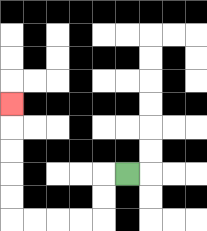{'start': '[5, 7]', 'end': '[0, 4]', 'path_directions': 'L,D,D,L,L,L,L,U,U,U,U,U', 'path_coordinates': '[[5, 7], [4, 7], [4, 8], [4, 9], [3, 9], [2, 9], [1, 9], [0, 9], [0, 8], [0, 7], [0, 6], [0, 5], [0, 4]]'}